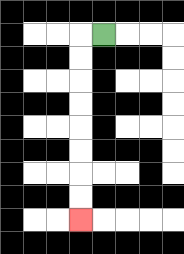{'start': '[4, 1]', 'end': '[3, 9]', 'path_directions': 'L,D,D,D,D,D,D,D,D', 'path_coordinates': '[[4, 1], [3, 1], [3, 2], [3, 3], [3, 4], [3, 5], [3, 6], [3, 7], [3, 8], [3, 9]]'}